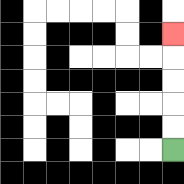{'start': '[7, 6]', 'end': '[7, 1]', 'path_directions': 'U,U,U,U,U', 'path_coordinates': '[[7, 6], [7, 5], [7, 4], [7, 3], [7, 2], [7, 1]]'}